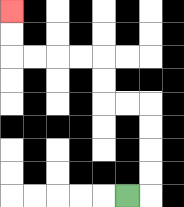{'start': '[5, 8]', 'end': '[0, 0]', 'path_directions': 'R,U,U,U,U,L,L,U,U,L,L,L,L,U,U', 'path_coordinates': '[[5, 8], [6, 8], [6, 7], [6, 6], [6, 5], [6, 4], [5, 4], [4, 4], [4, 3], [4, 2], [3, 2], [2, 2], [1, 2], [0, 2], [0, 1], [0, 0]]'}